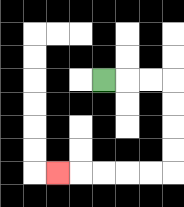{'start': '[4, 3]', 'end': '[2, 7]', 'path_directions': 'R,R,R,D,D,D,D,L,L,L,L,L', 'path_coordinates': '[[4, 3], [5, 3], [6, 3], [7, 3], [7, 4], [7, 5], [7, 6], [7, 7], [6, 7], [5, 7], [4, 7], [3, 7], [2, 7]]'}